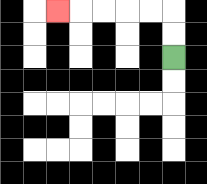{'start': '[7, 2]', 'end': '[2, 0]', 'path_directions': 'U,U,L,L,L,L,L', 'path_coordinates': '[[7, 2], [7, 1], [7, 0], [6, 0], [5, 0], [4, 0], [3, 0], [2, 0]]'}